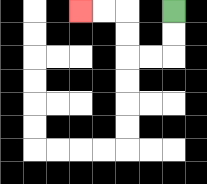{'start': '[7, 0]', 'end': '[3, 0]', 'path_directions': 'D,D,L,L,U,U,L,L', 'path_coordinates': '[[7, 0], [7, 1], [7, 2], [6, 2], [5, 2], [5, 1], [5, 0], [4, 0], [3, 0]]'}